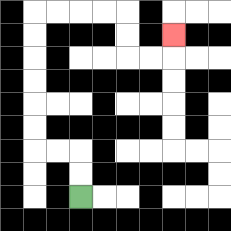{'start': '[3, 8]', 'end': '[7, 1]', 'path_directions': 'U,U,L,L,U,U,U,U,U,U,R,R,R,R,D,D,R,R,U', 'path_coordinates': '[[3, 8], [3, 7], [3, 6], [2, 6], [1, 6], [1, 5], [1, 4], [1, 3], [1, 2], [1, 1], [1, 0], [2, 0], [3, 0], [4, 0], [5, 0], [5, 1], [5, 2], [6, 2], [7, 2], [7, 1]]'}